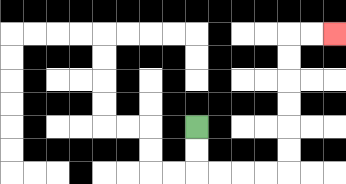{'start': '[8, 5]', 'end': '[14, 1]', 'path_directions': 'D,D,R,R,R,R,U,U,U,U,U,U,R,R', 'path_coordinates': '[[8, 5], [8, 6], [8, 7], [9, 7], [10, 7], [11, 7], [12, 7], [12, 6], [12, 5], [12, 4], [12, 3], [12, 2], [12, 1], [13, 1], [14, 1]]'}